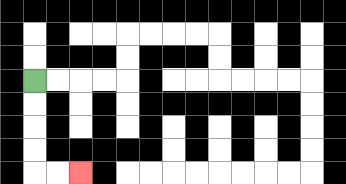{'start': '[1, 3]', 'end': '[3, 7]', 'path_directions': 'D,D,D,D,R,R', 'path_coordinates': '[[1, 3], [1, 4], [1, 5], [1, 6], [1, 7], [2, 7], [3, 7]]'}